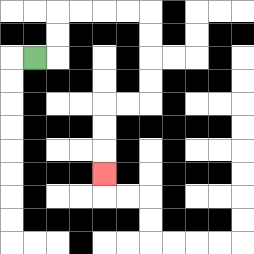{'start': '[1, 2]', 'end': '[4, 7]', 'path_directions': 'R,U,U,R,R,R,R,D,D,D,D,L,L,D,D,D', 'path_coordinates': '[[1, 2], [2, 2], [2, 1], [2, 0], [3, 0], [4, 0], [5, 0], [6, 0], [6, 1], [6, 2], [6, 3], [6, 4], [5, 4], [4, 4], [4, 5], [4, 6], [4, 7]]'}